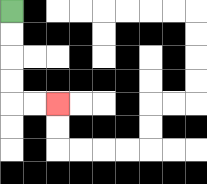{'start': '[0, 0]', 'end': '[2, 4]', 'path_directions': 'D,D,D,D,R,R', 'path_coordinates': '[[0, 0], [0, 1], [0, 2], [0, 3], [0, 4], [1, 4], [2, 4]]'}